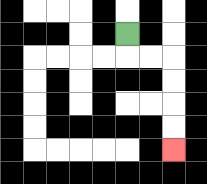{'start': '[5, 1]', 'end': '[7, 6]', 'path_directions': 'D,R,R,D,D,D,D', 'path_coordinates': '[[5, 1], [5, 2], [6, 2], [7, 2], [7, 3], [7, 4], [7, 5], [7, 6]]'}